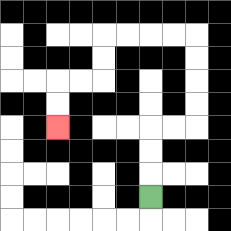{'start': '[6, 8]', 'end': '[2, 5]', 'path_directions': 'U,U,U,R,R,U,U,U,U,L,L,L,L,D,D,L,L,D,D', 'path_coordinates': '[[6, 8], [6, 7], [6, 6], [6, 5], [7, 5], [8, 5], [8, 4], [8, 3], [8, 2], [8, 1], [7, 1], [6, 1], [5, 1], [4, 1], [4, 2], [4, 3], [3, 3], [2, 3], [2, 4], [2, 5]]'}